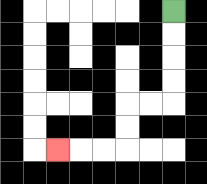{'start': '[7, 0]', 'end': '[2, 6]', 'path_directions': 'D,D,D,D,L,L,D,D,L,L,L', 'path_coordinates': '[[7, 0], [7, 1], [7, 2], [7, 3], [7, 4], [6, 4], [5, 4], [5, 5], [5, 6], [4, 6], [3, 6], [2, 6]]'}